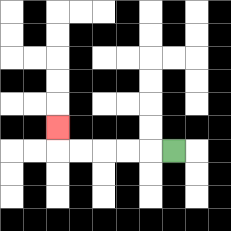{'start': '[7, 6]', 'end': '[2, 5]', 'path_directions': 'L,L,L,L,L,U', 'path_coordinates': '[[7, 6], [6, 6], [5, 6], [4, 6], [3, 6], [2, 6], [2, 5]]'}